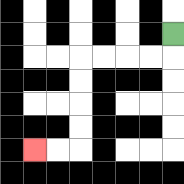{'start': '[7, 1]', 'end': '[1, 6]', 'path_directions': 'D,L,L,L,L,D,D,D,D,L,L', 'path_coordinates': '[[7, 1], [7, 2], [6, 2], [5, 2], [4, 2], [3, 2], [3, 3], [3, 4], [3, 5], [3, 6], [2, 6], [1, 6]]'}